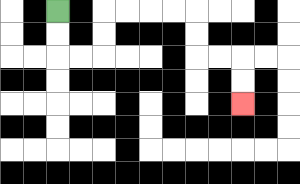{'start': '[2, 0]', 'end': '[10, 4]', 'path_directions': 'D,D,R,R,U,U,R,R,R,R,D,D,R,R,D,D', 'path_coordinates': '[[2, 0], [2, 1], [2, 2], [3, 2], [4, 2], [4, 1], [4, 0], [5, 0], [6, 0], [7, 0], [8, 0], [8, 1], [8, 2], [9, 2], [10, 2], [10, 3], [10, 4]]'}